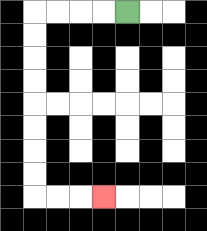{'start': '[5, 0]', 'end': '[4, 8]', 'path_directions': 'L,L,L,L,D,D,D,D,D,D,D,D,R,R,R', 'path_coordinates': '[[5, 0], [4, 0], [3, 0], [2, 0], [1, 0], [1, 1], [1, 2], [1, 3], [1, 4], [1, 5], [1, 6], [1, 7], [1, 8], [2, 8], [3, 8], [4, 8]]'}